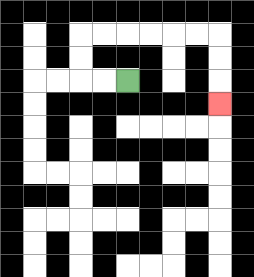{'start': '[5, 3]', 'end': '[9, 4]', 'path_directions': 'L,L,U,U,R,R,R,R,R,R,D,D,D', 'path_coordinates': '[[5, 3], [4, 3], [3, 3], [3, 2], [3, 1], [4, 1], [5, 1], [6, 1], [7, 1], [8, 1], [9, 1], [9, 2], [9, 3], [9, 4]]'}